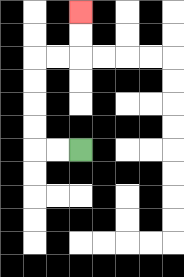{'start': '[3, 6]', 'end': '[3, 0]', 'path_directions': 'L,L,U,U,U,U,R,R,U,U', 'path_coordinates': '[[3, 6], [2, 6], [1, 6], [1, 5], [1, 4], [1, 3], [1, 2], [2, 2], [3, 2], [3, 1], [3, 0]]'}